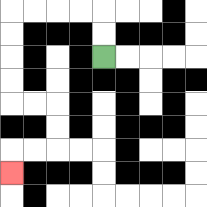{'start': '[4, 2]', 'end': '[0, 7]', 'path_directions': 'U,U,L,L,L,L,D,D,D,D,R,R,D,D,L,L,D', 'path_coordinates': '[[4, 2], [4, 1], [4, 0], [3, 0], [2, 0], [1, 0], [0, 0], [0, 1], [0, 2], [0, 3], [0, 4], [1, 4], [2, 4], [2, 5], [2, 6], [1, 6], [0, 6], [0, 7]]'}